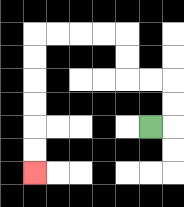{'start': '[6, 5]', 'end': '[1, 7]', 'path_directions': 'R,U,U,L,L,U,U,L,L,L,L,D,D,D,D,D,D', 'path_coordinates': '[[6, 5], [7, 5], [7, 4], [7, 3], [6, 3], [5, 3], [5, 2], [5, 1], [4, 1], [3, 1], [2, 1], [1, 1], [1, 2], [1, 3], [1, 4], [1, 5], [1, 6], [1, 7]]'}